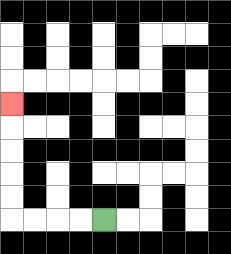{'start': '[4, 9]', 'end': '[0, 4]', 'path_directions': 'L,L,L,L,U,U,U,U,U', 'path_coordinates': '[[4, 9], [3, 9], [2, 9], [1, 9], [0, 9], [0, 8], [0, 7], [0, 6], [0, 5], [0, 4]]'}